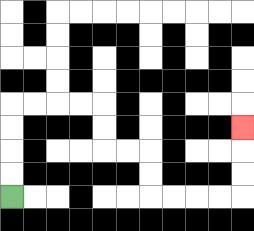{'start': '[0, 8]', 'end': '[10, 5]', 'path_directions': 'U,U,U,U,R,R,R,R,D,D,R,R,D,D,R,R,R,R,U,U,U', 'path_coordinates': '[[0, 8], [0, 7], [0, 6], [0, 5], [0, 4], [1, 4], [2, 4], [3, 4], [4, 4], [4, 5], [4, 6], [5, 6], [6, 6], [6, 7], [6, 8], [7, 8], [8, 8], [9, 8], [10, 8], [10, 7], [10, 6], [10, 5]]'}